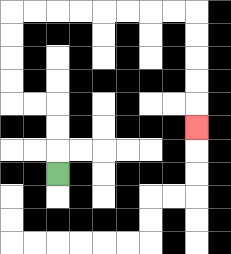{'start': '[2, 7]', 'end': '[8, 5]', 'path_directions': 'U,U,U,L,L,U,U,U,U,R,R,R,R,R,R,R,R,D,D,D,D,D', 'path_coordinates': '[[2, 7], [2, 6], [2, 5], [2, 4], [1, 4], [0, 4], [0, 3], [0, 2], [0, 1], [0, 0], [1, 0], [2, 0], [3, 0], [4, 0], [5, 0], [6, 0], [7, 0], [8, 0], [8, 1], [8, 2], [8, 3], [8, 4], [8, 5]]'}